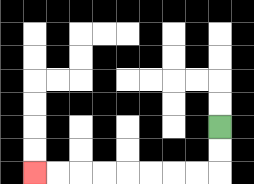{'start': '[9, 5]', 'end': '[1, 7]', 'path_directions': 'D,D,L,L,L,L,L,L,L,L', 'path_coordinates': '[[9, 5], [9, 6], [9, 7], [8, 7], [7, 7], [6, 7], [5, 7], [4, 7], [3, 7], [2, 7], [1, 7]]'}